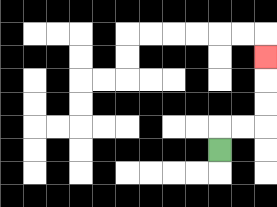{'start': '[9, 6]', 'end': '[11, 2]', 'path_directions': 'U,R,R,U,U,U', 'path_coordinates': '[[9, 6], [9, 5], [10, 5], [11, 5], [11, 4], [11, 3], [11, 2]]'}